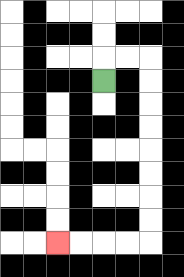{'start': '[4, 3]', 'end': '[2, 10]', 'path_directions': 'U,R,R,D,D,D,D,D,D,D,D,L,L,L,L', 'path_coordinates': '[[4, 3], [4, 2], [5, 2], [6, 2], [6, 3], [6, 4], [6, 5], [6, 6], [6, 7], [6, 8], [6, 9], [6, 10], [5, 10], [4, 10], [3, 10], [2, 10]]'}